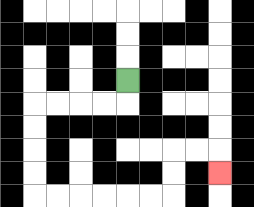{'start': '[5, 3]', 'end': '[9, 7]', 'path_directions': 'D,L,L,L,L,D,D,D,D,R,R,R,R,R,R,U,U,R,R,D', 'path_coordinates': '[[5, 3], [5, 4], [4, 4], [3, 4], [2, 4], [1, 4], [1, 5], [1, 6], [1, 7], [1, 8], [2, 8], [3, 8], [4, 8], [5, 8], [6, 8], [7, 8], [7, 7], [7, 6], [8, 6], [9, 6], [9, 7]]'}